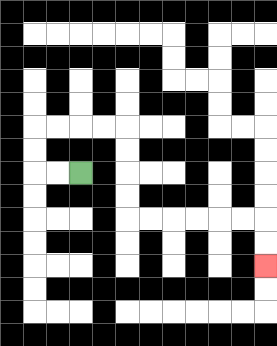{'start': '[3, 7]', 'end': '[11, 11]', 'path_directions': 'L,L,U,U,R,R,R,R,D,D,D,D,R,R,R,R,R,R,D,D', 'path_coordinates': '[[3, 7], [2, 7], [1, 7], [1, 6], [1, 5], [2, 5], [3, 5], [4, 5], [5, 5], [5, 6], [5, 7], [5, 8], [5, 9], [6, 9], [7, 9], [8, 9], [9, 9], [10, 9], [11, 9], [11, 10], [11, 11]]'}